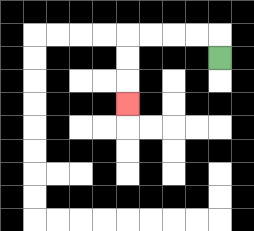{'start': '[9, 2]', 'end': '[5, 4]', 'path_directions': 'U,L,L,L,L,D,D,D', 'path_coordinates': '[[9, 2], [9, 1], [8, 1], [7, 1], [6, 1], [5, 1], [5, 2], [5, 3], [5, 4]]'}